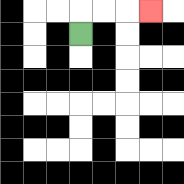{'start': '[3, 1]', 'end': '[6, 0]', 'path_directions': 'U,R,R,R', 'path_coordinates': '[[3, 1], [3, 0], [4, 0], [5, 0], [6, 0]]'}